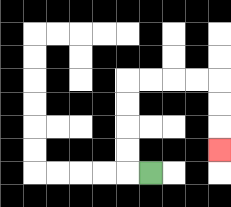{'start': '[6, 7]', 'end': '[9, 6]', 'path_directions': 'L,U,U,U,U,R,R,R,R,D,D,D', 'path_coordinates': '[[6, 7], [5, 7], [5, 6], [5, 5], [5, 4], [5, 3], [6, 3], [7, 3], [8, 3], [9, 3], [9, 4], [9, 5], [9, 6]]'}